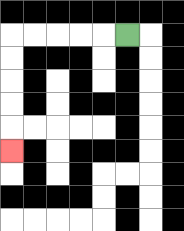{'start': '[5, 1]', 'end': '[0, 6]', 'path_directions': 'L,L,L,L,L,D,D,D,D,D', 'path_coordinates': '[[5, 1], [4, 1], [3, 1], [2, 1], [1, 1], [0, 1], [0, 2], [0, 3], [0, 4], [0, 5], [0, 6]]'}